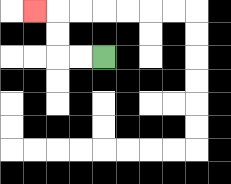{'start': '[4, 2]', 'end': '[1, 0]', 'path_directions': 'L,L,U,U,L', 'path_coordinates': '[[4, 2], [3, 2], [2, 2], [2, 1], [2, 0], [1, 0]]'}